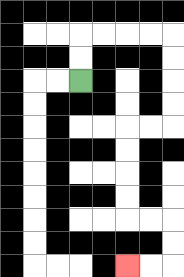{'start': '[3, 3]', 'end': '[5, 11]', 'path_directions': 'U,U,R,R,R,R,D,D,D,D,L,L,D,D,D,D,R,R,D,D,L,L', 'path_coordinates': '[[3, 3], [3, 2], [3, 1], [4, 1], [5, 1], [6, 1], [7, 1], [7, 2], [7, 3], [7, 4], [7, 5], [6, 5], [5, 5], [5, 6], [5, 7], [5, 8], [5, 9], [6, 9], [7, 9], [7, 10], [7, 11], [6, 11], [5, 11]]'}